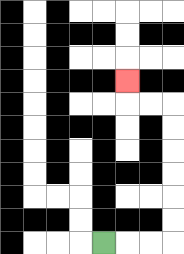{'start': '[4, 10]', 'end': '[5, 3]', 'path_directions': 'R,R,R,U,U,U,U,U,U,L,L,U', 'path_coordinates': '[[4, 10], [5, 10], [6, 10], [7, 10], [7, 9], [7, 8], [7, 7], [7, 6], [7, 5], [7, 4], [6, 4], [5, 4], [5, 3]]'}